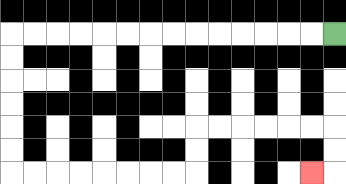{'start': '[14, 1]', 'end': '[13, 7]', 'path_directions': 'L,L,L,L,L,L,L,L,L,L,L,L,L,L,D,D,D,D,D,D,R,R,R,R,R,R,R,R,U,U,R,R,R,R,R,R,D,D,L', 'path_coordinates': '[[14, 1], [13, 1], [12, 1], [11, 1], [10, 1], [9, 1], [8, 1], [7, 1], [6, 1], [5, 1], [4, 1], [3, 1], [2, 1], [1, 1], [0, 1], [0, 2], [0, 3], [0, 4], [0, 5], [0, 6], [0, 7], [1, 7], [2, 7], [3, 7], [4, 7], [5, 7], [6, 7], [7, 7], [8, 7], [8, 6], [8, 5], [9, 5], [10, 5], [11, 5], [12, 5], [13, 5], [14, 5], [14, 6], [14, 7], [13, 7]]'}